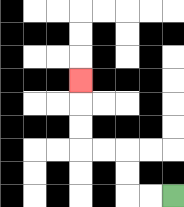{'start': '[7, 8]', 'end': '[3, 3]', 'path_directions': 'L,L,U,U,L,L,U,U,U', 'path_coordinates': '[[7, 8], [6, 8], [5, 8], [5, 7], [5, 6], [4, 6], [3, 6], [3, 5], [3, 4], [3, 3]]'}